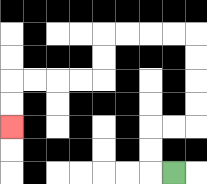{'start': '[7, 7]', 'end': '[0, 5]', 'path_directions': 'L,U,U,R,R,U,U,U,U,L,L,L,L,D,D,L,L,L,L,D,D', 'path_coordinates': '[[7, 7], [6, 7], [6, 6], [6, 5], [7, 5], [8, 5], [8, 4], [8, 3], [8, 2], [8, 1], [7, 1], [6, 1], [5, 1], [4, 1], [4, 2], [4, 3], [3, 3], [2, 3], [1, 3], [0, 3], [0, 4], [0, 5]]'}